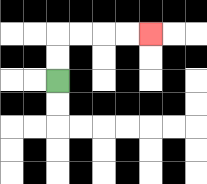{'start': '[2, 3]', 'end': '[6, 1]', 'path_directions': 'U,U,R,R,R,R', 'path_coordinates': '[[2, 3], [2, 2], [2, 1], [3, 1], [4, 1], [5, 1], [6, 1]]'}